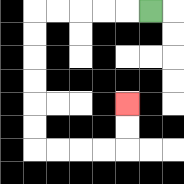{'start': '[6, 0]', 'end': '[5, 4]', 'path_directions': 'L,L,L,L,L,D,D,D,D,D,D,R,R,R,R,U,U', 'path_coordinates': '[[6, 0], [5, 0], [4, 0], [3, 0], [2, 0], [1, 0], [1, 1], [1, 2], [1, 3], [1, 4], [1, 5], [1, 6], [2, 6], [3, 6], [4, 6], [5, 6], [5, 5], [5, 4]]'}